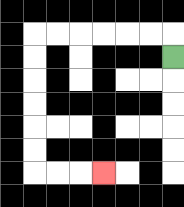{'start': '[7, 2]', 'end': '[4, 7]', 'path_directions': 'U,L,L,L,L,L,L,D,D,D,D,D,D,R,R,R', 'path_coordinates': '[[7, 2], [7, 1], [6, 1], [5, 1], [4, 1], [3, 1], [2, 1], [1, 1], [1, 2], [1, 3], [1, 4], [1, 5], [1, 6], [1, 7], [2, 7], [3, 7], [4, 7]]'}